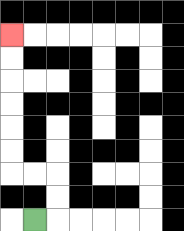{'start': '[1, 9]', 'end': '[0, 1]', 'path_directions': 'R,U,U,L,L,U,U,U,U,U,U', 'path_coordinates': '[[1, 9], [2, 9], [2, 8], [2, 7], [1, 7], [0, 7], [0, 6], [0, 5], [0, 4], [0, 3], [0, 2], [0, 1]]'}